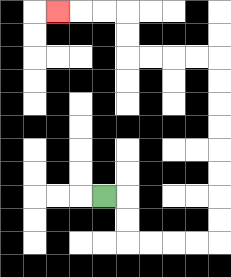{'start': '[4, 8]', 'end': '[2, 0]', 'path_directions': 'R,D,D,R,R,R,R,U,U,U,U,U,U,U,U,L,L,L,L,U,U,L,L,L', 'path_coordinates': '[[4, 8], [5, 8], [5, 9], [5, 10], [6, 10], [7, 10], [8, 10], [9, 10], [9, 9], [9, 8], [9, 7], [9, 6], [9, 5], [9, 4], [9, 3], [9, 2], [8, 2], [7, 2], [6, 2], [5, 2], [5, 1], [5, 0], [4, 0], [3, 0], [2, 0]]'}